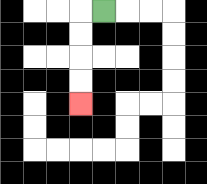{'start': '[4, 0]', 'end': '[3, 4]', 'path_directions': 'L,D,D,D,D', 'path_coordinates': '[[4, 0], [3, 0], [3, 1], [3, 2], [3, 3], [3, 4]]'}